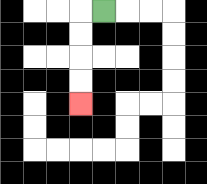{'start': '[4, 0]', 'end': '[3, 4]', 'path_directions': 'L,D,D,D,D', 'path_coordinates': '[[4, 0], [3, 0], [3, 1], [3, 2], [3, 3], [3, 4]]'}